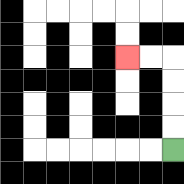{'start': '[7, 6]', 'end': '[5, 2]', 'path_directions': 'U,U,U,U,L,L', 'path_coordinates': '[[7, 6], [7, 5], [7, 4], [7, 3], [7, 2], [6, 2], [5, 2]]'}